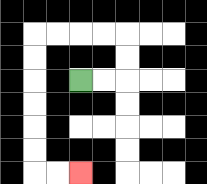{'start': '[3, 3]', 'end': '[3, 7]', 'path_directions': 'R,R,U,U,L,L,L,L,D,D,D,D,D,D,R,R', 'path_coordinates': '[[3, 3], [4, 3], [5, 3], [5, 2], [5, 1], [4, 1], [3, 1], [2, 1], [1, 1], [1, 2], [1, 3], [1, 4], [1, 5], [1, 6], [1, 7], [2, 7], [3, 7]]'}